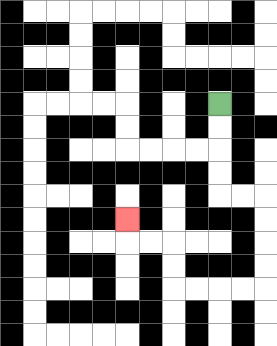{'start': '[9, 4]', 'end': '[5, 9]', 'path_directions': 'D,D,D,D,R,R,D,D,D,D,L,L,L,L,U,U,L,L,U', 'path_coordinates': '[[9, 4], [9, 5], [9, 6], [9, 7], [9, 8], [10, 8], [11, 8], [11, 9], [11, 10], [11, 11], [11, 12], [10, 12], [9, 12], [8, 12], [7, 12], [7, 11], [7, 10], [6, 10], [5, 10], [5, 9]]'}